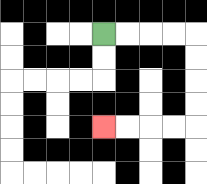{'start': '[4, 1]', 'end': '[4, 5]', 'path_directions': 'R,R,R,R,D,D,D,D,L,L,L,L', 'path_coordinates': '[[4, 1], [5, 1], [6, 1], [7, 1], [8, 1], [8, 2], [8, 3], [8, 4], [8, 5], [7, 5], [6, 5], [5, 5], [4, 5]]'}